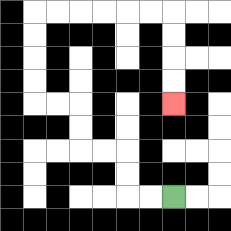{'start': '[7, 8]', 'end': '[7, 4]', 'path_directions': 'L,L,U,U,L,L,U,U,L,L,U,U,U,U,R,R,R,R,R,R,D,D,D,D', 'path_coordinates': '[[7, 8], [6, 8], [5, 8], [5, 7], [5, 6], [4, 6], [3, 6], [3, 5], [3, 4], [2, 4], [1, 4], [1, 3], [1, 2], [1, 1], [1, 0], [2, 0], [3, 0], [4, 0], [5, 0], [6, 0], [7, 0], [7, 1], [7, 2], [7, 3], [7, 4]]'}